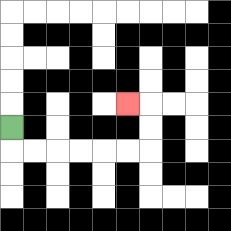{'start': '[0, 5]', 'end': '[5, 4]', 'path_directions': 'D,R,R,R,R,R,R,U,U,L', 'path_coordinates': '[[0, 5], [0, 6], [1, 6], [2, 6], [3, 6], [4, 6], [5, 6], [6, 6], [6, 5], [6, 4], [5, 4]]'}